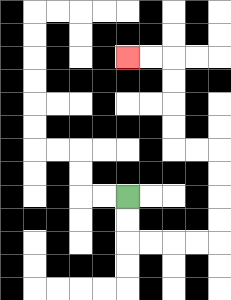{'start': '[5, 8]', 'end': '[5, 2]', 'path_directions': 'D,D,R,R,R,R,U,U,U,U,L,L,U,U,U,U,L,L', 'path_coordinates': '[[5, 8], [5, 9], [5, 10], [6, 10], [7, 10], [8, 10], [9, 10], [9, 9], [9, 8], [9, 7], [9, 6], [8, 6], [7, 6], [7, 5], [7, 4], [7, 3], [7, 2], [6, 2], [5, 2]]'}